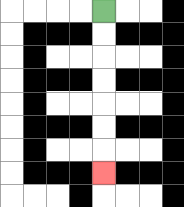{'start': '[4, 0]', 'end': '[4, 7]', 'path_directions': 'D,D,D,D,D,D,D', 'path_coordinates': '[[4, 0], [4, 1], [4, 2], [4, 3], [4, 4], [4, 5], [4, 6], [4, 7]]'}